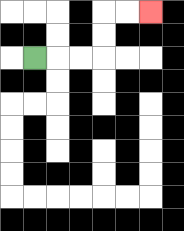{'start': '[1, 2]', 'end': '[6, 0]', 'path_directions': 'R,R,R,U,U,R,R', 'path_coordinates': '[[1, 2], [2, 2], [3, 2], [4, 2], [4, 1], [4, 0], [5, 0], [6, 0]]'}